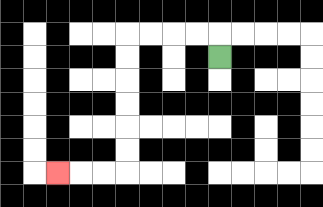{'start': '[9, 2]', 'end': '[2, 7]', 'path_directions': 'U,L,L,L,L,D,D,D,D,D,D,L,L,L', 'path_coordinates': '[[9, 2], [9, 1], [8, 1], [7, 1], [6, 1], [5, 1], [5, 2], [5, 3], [5, 4], [5, 5], [5, 6], [5, 7], [4, 7], [3, 7], [2, 7]]'}